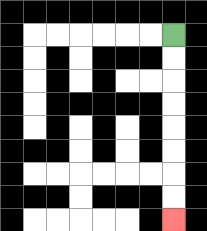{'start': '[7, 1]', 'end': '[7, 9]', 'path_directions': 'D,D,D,D,D,D,D,D', 'path_coordinates': '[[7, 1], [7, 2], [7, 3], [7, 4], [7, 5], [7, 6], [7, 7], [7, 8], [7, 9]]'}